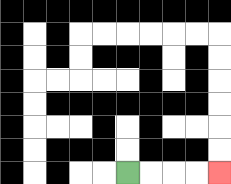{'start': '[5, 7]', 'end': '[9, 7]', 'path_directions': 'R,R,R,R', 'path_coordinates': '[[5, 7], [6, 7], [7, 7], [8, 7], [9, 7]]'}